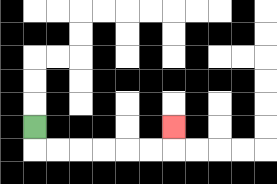{'start': '[1, 5]', 'end': '[7, 5]', 'path_directions': 'D,R,R,R,R,R,R,U', 'path_coordinates': '[[1, 5], [1, 6], [2, 6], [3, 6], [4, 6], [5, 6], [6, 6], [7, 6], [7, 5]]'}